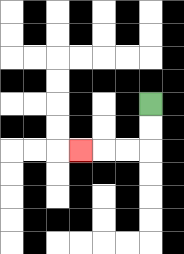{'start': '[6, 4]', 'end': '[3, 6]', 'path_directions': 'D,D,L,L,L', 'path_coordinates': '[[6, 4], [6, 5], [6, 6], [5, 6], [4, 6], [3, 6]]'}